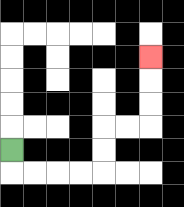{'start': '[0, 6]', 'end': '[6, 2]', 'path_directions': 'D,R,R,R,R,U,U,R,R,U,U,U', 'path_coordinates': '[[0, 6], [0, 7], [1, 7], [2, 7], [3, 7], [4, 7], [4, 6], [4, 5], [5, 5], [6, 5], [6, 4], [6, 3], [6, 2]]'}